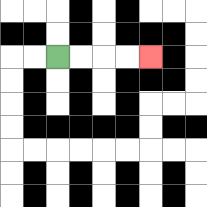{'start': '[2, 2]', 'end': '[6, 2]', 'path_directions': 'R,R,R,R', 'path_coordinates': '[[2, 2], [3, 2], [4, 2], [5, 2], [6, 2]]'}